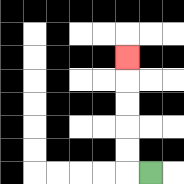{'start': '[6, 7]', 'end': '[5, 2]', 'path_directions': 'L,U,U,U,U,U', 'path_coordinates': '[[6, 7], [5, 7], [5, 6], [5, 5], [5, 4], [5, 3], [5, 2]]'}